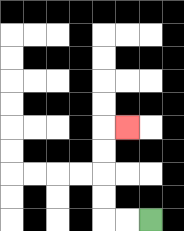{'start': '[6, 9]', 'end': '[5, 5]', 'path_directions': 'L,L,U,U,U,U,R', 'path_coordinates': '[[6, 9], [5, 9], [4, 9], [4, 8], [4, 7], [4, 6], [4, 5], [5, 5]]'}